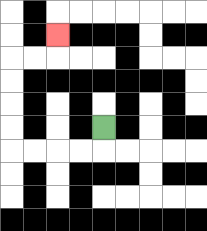{'start': '[4, 5]', 'end': '[2, 1]', 'path_directions': 'D,L,L,L,L,U,U,U,U,R,R,U', 'path_coordinates': '[[4, 5], [4, 6], [3, 6], [2, 6], [1, 6], [0, 6], [0, 5], [0, 4], [0, 3], [0, 2], [1, 2], [2, 2], [2, 1]]'}